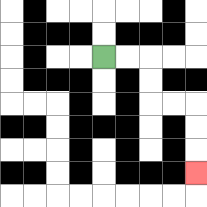{'start': '[4, 2]', 'end': '[8, 7]', 'path_directions': 'R,R,D,D,R,R,D,D,D', 'path_coordinates': '[[4, 2], [5, 2], [6, 2], [6, 3], [6, 4], [7, 4], [8, 4], [8, 5], [8, 6], [8, 7]]'}